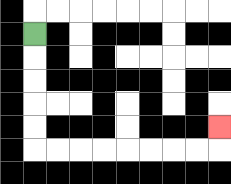{'start': '[1, 1]', 'end': '[9, 5]', 'path_directions': 'D,D,D,D,D,R,R,R,R,R,R,R,R,U', 'path_coordinates': '[[1, 1], [1, 2], [1, 3], [1, 4], [1, 5], [1, 6], [2, 6], [3, 6], [4, 6], [5, 6], [6, 6], [7, 6], [8, 6], [9, 6], [9, 5]]'}